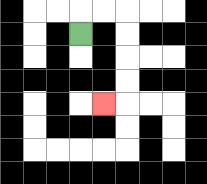{'start': '[3, 1]', 'end': '[4, 4]', 'path_directions': 'U,R,R,D,D,D,D,L', 'path_coordinates': '[[3, 1], [3, 0], [4, 0], [5, 0], [5, 1], [5, 2], [5, 3], [5, 4], [4, 4]]'}